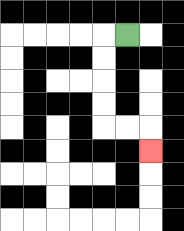{'start': '[5, 1]', 'end': '[6, 6]', 'path_directions': 'L,D,D,D,D,R,R,D', 'path_coordinates': '[[5, 1], [4, 1], [4, 2], [4, 3], [4, 4], [4, 5], [5, 5], [6, 5], [6, 6]]'}